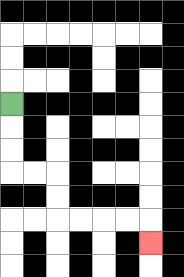{'start': '[0, 4]', 'end': '[6, 10]', 'path_directions': 'D,D,D,R,R,D,D,R,R,R,R,D', 'path_coordinates': '[[0, 4], [0, 5], [0, 6], [0, 7], [1, 7], [2, 7], [2, 8], [2, 9], [3, 9], [4, 9], [5, 9], [6, 9], [6, 10]]'}